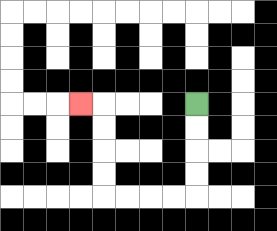{'start': '[8, 4]', 'end': '[3, 4]', 'path_directions': 'D,D,D,D,L,L,L,L,U,U,U,U,L', 'path_coordinates': '[[8, 4], [8, 5], [8, 6], [8, 7], [8, 8], [7, 8], [6, 8], [5, 8], [4, 8], [4, 7], [4, 6], [4, 5], [4, 4], [3, 4]]'}